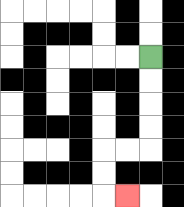{'start': '[6, 2]', 'end': '[5, 8]', 'path_directions': 'D,D,D,D,L,L,D,D,R', 'path_coordinates': '[[6, 2], [6, 3], [6, 4], [6, 5], [6, 6], [5, 6], [4, 6], [4, 7], [4, 8], [5, 8]]'}